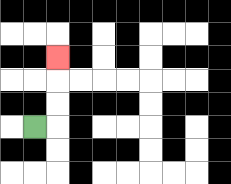{'start': '[1, 5]', 'end': '[2, 2]', 'path_directions': 'R,U,U,U', 'path_coordinates': '[[1, 5], [2, 5], [2, 4], [2, 3], [2, 2]]'}